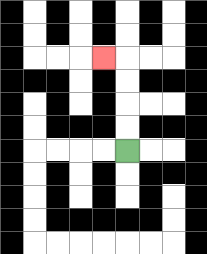{'start': '[5, 6]', 'end': '[4, 2]', 'path_directions': 'U,U,U,U,L', 'path_coordinates': '[[5, 6], [5, 5], [5, 4], [5, 3], [5, 2], [4, 2]]'}